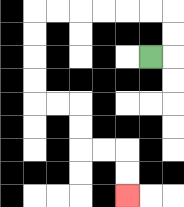{'start': '[6, 2]', 'end': '[5, 8]', 'path_directions': 'R,U,U,L,L,L,L,L,L,D,D,D,D,R,R,D,D,R,R,D,D', 'path_coordinates': '[[6, 2], [7, 2], [7, 1], [7, 0], [6, 0], [5, 0], [4, 0], [3, 0], [2, 0], [1, 0], [1, 1], [1, 2], [1, 3], [1, 4], [2, 4], [3, 4], [3, 5], [3, 6], [4, 6], [5, 6], [5, 7], [5, 8]]'}